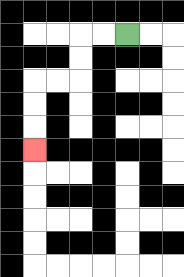{'start': '[5, 1]', 'end': '[1, 6]', 'path_directions': 'L,L,D,D,L,L,D,D,D', 'path_coordinates': '[[5, 1], [4, 1], [3, 1], [3, 2], [3, 3], [2, 3], [1, 3], [1, 4], [1, 5], [1, 6]]'}